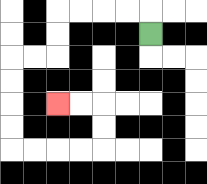{'start': '[6, 1]', 'end': '[2, 4]', 'path_directions': 'U,L,L,L,L,D,D,L,L,D,D,D,D,R,R,R,R,U,U,L,L', 'path_coordinates': '[[6, 1], [6, 0], [5, 0], [4, 0], [3, 0], [2, 0], [2, 1], [2, 2], [1, 2], [0, 2], [0, 3], [0, 4], [0, 5], [0, 6], [1, 6], [2, 6], [3, 6], [4, 6], [4, 5], [4, 4], [3, 4], [2, 4]]'}